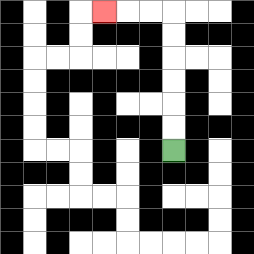{'start': '[7, 6]', 'end': '[4, 0]', 'path_directions': 'U,U,U,U,U,U,L,L,L', 'path_coordinates': '[[7, 6], [7, 5], [7, 4], [7, 3], [7, 2], [7, 1], [7, 0], [6, 0], [5, 0], [4, 0]]'}